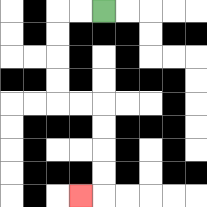{'start': '[4, 0]', 'end': '[3, 8]', 'path_directions': 'L,L,D,D,D,D,R,R,D,D,D,D,L', 'path_coordinates': '[[4, 0], [3, 0], [2, 0], [2, 1], [2, 2], [2, 3], [2, 4], [3, 4], [4, 4], [4, 5], [4, 6], [4, 7], [4, 8], [3, 8]]'}